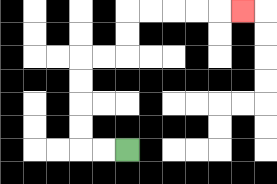{'start': '[5, 6]', 'end': '[10, 0]', 'path_directions': 'L,L,U,U,U,U,R,R,U,U,R,R,R,R,R', 'path_coordinates': '[[5, 6], [4, 6], [3, 6], [3, 5], [3, 4], [3, 3], [3, 2], [4, 2], [5, 2], [5, 1], [5, 0], [6, 0], [7, 0], [8, 0], [9, 0], [10, 0]]'}